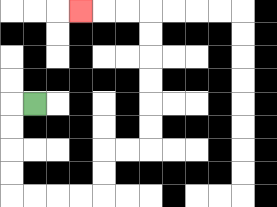{'start': '[1, 4]', 'end': '[3, 0]', 'path_directions': 'L,D,D,D,D,R,R,R,R,U,U,R,R,U,U,U,U,U,U,L,L,L', 'path_coordinates': '[[1, 4], [0, 4], [0, 5], [0, 6], [0, 7], [0, 8], [1, 8], [2, 8], [3, 8], [4, 8], [4, 7], [4, 6], [5, 6], [6, 6], [6, 5], [6, 4], [6, 3], [6, 2], [6, 1], [6, 0], [5, 0], [4, 0], [3, 0]]'}